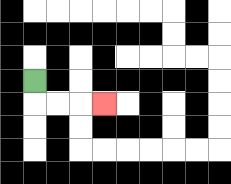{'start': '[1, 3]', 'end': '[4, 4]', 'path_directions': 'D,R,R,R', 'path_coordinates': '[[1, 3], [1, 4], [2, 4], [3, 4], [4, 4]]'}